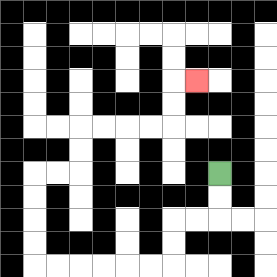{'start': '[9, 7]', 'end': '[8, 3]', 'path_directions': 'D,D,L,L,D,D,L,L,L,L,L,L,U,U,U,U,R,R,U,U,R,R,R,R,U,U,R', 'path_coordinates': '[[9, 7], [9, 8], [9, 9], [8, 9], [7, 9], [7, 10], [7, 11], [6, 11], [5, 11], [4, 11], [3, 11], [2, 11], [1, 11], [1, 10], [1, 9], [1, 8], [1, 7], [2, 7], [3, 7], [3, 6], [3, 5], [4, 5], [5, 5], [6, 5], [7, 5], [7, 4], [7, 3], [8, 3]]'}